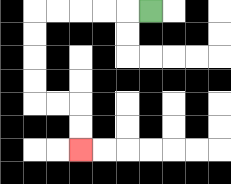{'start': '[6, 0]', 'end': '[3, 6]', 'path_directions': 'L,L,L,L,L,D,D,D,D,R,R,D,D', 'path_coordinates': '[[6, 0], [5, 0], [4, 0], [3, 0], [2, 0], [1, 0], [1, 1], [1, 2], [1, 3], [1, 4], [2, 4], [3, 4], [3, 5], [3, 6]]'}